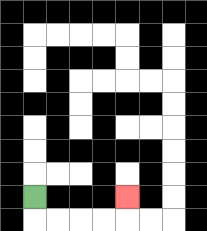{'start': '[1, 8]', 'end': '[5, 8]', 'path_directions': 'D,R,R,R,R,U', 'path_coordinates': '[[1, 8], [1, 9], [2, 9], [3, 9], [4, 9], [5, 9], [5, 8]]'}